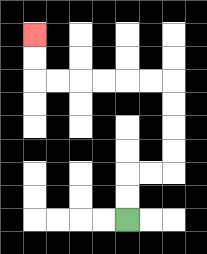{'start': '[5, 9]', 'end': '[1, 1]', 'path_directions': 'U,U,R,R,U,U,U,U,L,L,L,L,L,L,U,U', 'path_coordinates': '[[5, 9], [5, 8], [5, 7], [6, 7], [7, 7], [7, 6], [7, 5], [7, 4], [7, 3], [6, 3], [5, 3], [4, 3], [3, 3], [2, 3], [1, 3], [1, 2], [1, 1]]'}